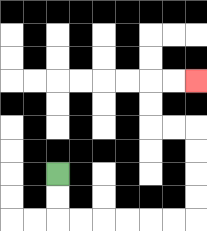{'start': '[2, 7]', 'end': '[8, 3]', 'path_directions': 'D,D,R,R,R,R,R,R,U,U,U,U,L,L,U,U,R,R', 'path_coordinates': '[[2, 7], [2, 8], [2, 9], [3, 9], [4, 9], [5, 9], [6, 9], [7, 9], [8, 9], [8, 8], [8, 7], [8, 6], [8, 5], [7, 5], [6, 5], [6, 4], [6, 3], [7, 3], [8, 3]]'}